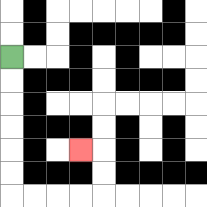{'start': '[0, 2]', 'end': '[3, 6]', 'path_directions': 'D,D,D,D,D,D,R,R,R,R,U,U,L', 'path_coordinates': '[[0, 2], [0, 3], [0, 4], [0, 5], [0, 6], [0, 7], [0, 8], [1, 8], [2, 8], [3, 8], [4, 8], [4, 7], [4, 6], [3, 6]]'}